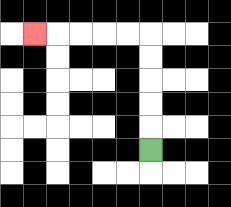{'start': '[6, 6]', 'end': '[1, 1]', 'path_directions': 'U,U,U,U,U,L,L,L,L,L', 'path_coordinates': '[[6, 6], [6, 5], [6, 4], [6, 3], [6, 2], [6, 1], [5, 1], [4, 1], [3, 1], [2, 1], [1, 1]]'}